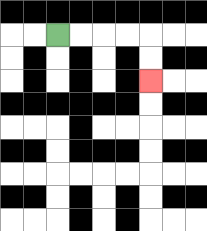{'start': '[2, 1]', 'end': '[6, 3]', 'path_directions': 'R,R,R,R,D,D', 'path_coordinates': '[[2, 1], [3, 1], [4, 1], [5, 1], [6, 1], [6, 2], [6, 3]]'}